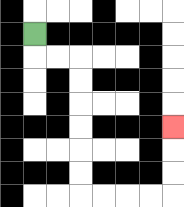{'start': '[1, 1]', 'end': '[7, 5]', 'path_directions': 'D,R,R,D,D,D,D,D,D,R,R,R,R,U,U,U', 'path_coordinates': '[[1, 1], [1, 2], [2, 2], [3, 2], [3, 3], [3, 4], [3, 5], [3, 6], [3, 7], [3, 8], [4, 8], [5, 8], [6, 8], [7, 8], [7, 7], [7, 6], [7, 5]]'}